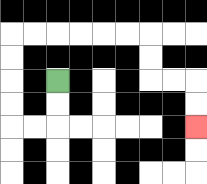{'start': '[2, 3]', 'end': '[8, 5]', 'path_directions': 'D,D,L,L,U,U,U,U,R,R,R,R,R,R,D,D,R,R,D,D', 'path_coordinates': '[[2, 3], [2, 4], [2, 5], [1, 5], [0, 5], [0, 4], [0, 3], [0, 2], [0, 1], [1, 1], [2, 1], [3, 1], [4, 1], [5, 1], [6, 1], [6, 2], [6, 3], [7, 3], [8, 3], [8, 4], [8, 5]]'}